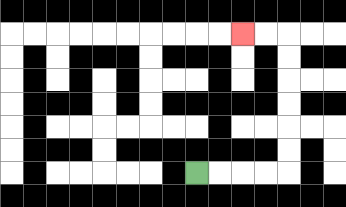{'start': '[8, 7]', 'end': '[10, 1]', 'path_directions': 'R,R,R,R,U,U,U,U,U,U,L,L', 'path_coordinates': '[[8, 7], [9, 7], [10, 7], [11, 7], [12, 7], [12, 6], [12, 5], [12, 4], [12, 3], [12, 2], [12, 1], [11, 1], [10, 1]]'}